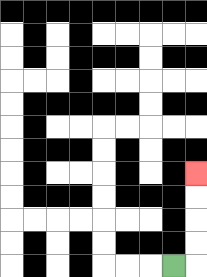{'start': '[7, 11]', 'end': '[8, 7]', 'path_directions': 'R,U,U,U,U', 'path_coordinates': '[[7, 11], [8, 11], [8, 10], [8, 9], [8, 8], [8, 7]]'}